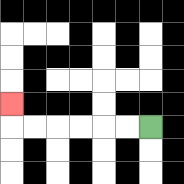{'start': '[6, 5]', 'end': '[0, 4]', 'path_directions': 'L,L,L,L,L,L,U', 'path_coordinates': '[[6, 5], [5, 5], [4, 5], [3, 5], [2, 5], [1, 5], [0, 5], [0, 4]]'}